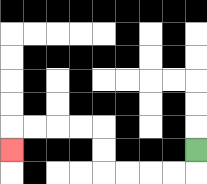{'start': '[8, 6]', 'end': '[0, 6]', 'path_directions': 'D,L,L,L,L,U,U,L,L,L,L,D', 'path_coordinates': '[[8, 6], [8, 7], [7, 7], [6, 7], [5, 7], [4, 7], [4, 6], [4, 5], [3, 5], [2, 5], [1, 5], [0, 5], [0, 6]]'}